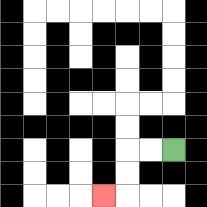{'start': '[7, 6]', 'end': '[4, 8]', 'path_directions': 'L,L,D,D,L', 'path_coordinates': '[[7, 6], [6, 6], [5, 6], [5, 7], [5, 8], [4, 8]]'}